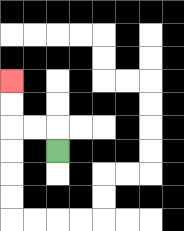{'start': '[2, 6]', 'end': '[0, 3]', 'path_directions': 'U,L,L,U,U', 'path_coordinates': '[[2, 6], [2, 5], [1, 5], [0, 5], [0, 4], [0, 3]]'}